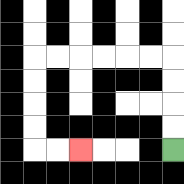{'start': '[7, 6]', 'end': '[3, 6]', 'path_directions': 'U,U,U,U,L,L,L,L,L,L,D,D,D,D,R,R', 'path_coordinates': '[[7, 6], [7, 5], [7, 4], [7, 3], [7, 2], [6, 2], [5, 2], [4, 2], [3, 2], [2, 2], [1, 2], [1, 3], [1, 4], [1, 5], [1, 6], [2, 6], [3, 6]]'}